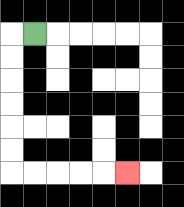{'start': '[1, 1]', 'end': '[5, 7]', 'path_directions': 'L,D,D,D,D,D,D,R,R,R,R,R', 'path_coordinates': '[[1, 1], [0, 1], [0, 2], [0, 3], [0, 4], [0, 5], [0, 6], [0, 7], [1, 7], [2, 7], [3, 7], [4, 7], [5, 7]]'}